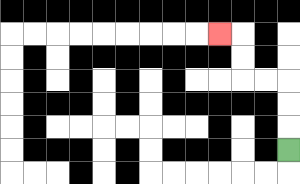{'start': '[12, 6]', 'end': '[9, 1]', 'path_directions': 'U,U,U,L,L,U,U,L', 'path_coordinates': '[[12, 6], [12, 5], [12, 4], [12, 3], [11, 3], [10, 3], [10, 2], [10, 1], [9, 1]]'}